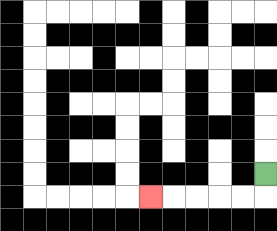{'start': '[11, 7]', 'end': '[6, 8]', 'path_directions': 'D,L,L,L,L,L', 'path_coordinates': '[[11, 7], [11, 8], [10, 8], [9, 8], [8, 8], [7, 8], [6, 8]]'}